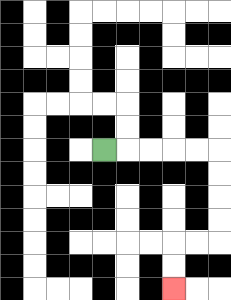{'start': '[4, 6]', 'end': '[7, 12]', 'path_directions': 'R,R,R,R,R,D,D,D,D,L,L,D,D', 'path_coordinates': '[[4, 6], [5, 6], [6, 6], [7, 6], [8, 6], [9, 6], [9, 7], [9, 8], [9, 9], [9, 10], [8, 10], [7, 10], [7, 11], [7, 12]]'}